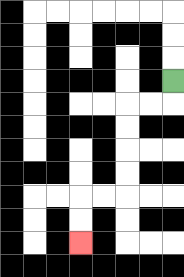{'start': '[7, 3]', 'end': '[3, 10]', 'path_directions': 'D,L,L,D,D,D,D,L,L,D,D', 'path_coordinates': '[[7, 3], [7, 4], [6, 4], [5, 4], [5, 5], [5, 6], [5, 7], [5, 8], [4, 8], [3, 8], [3, 9], [3, 10]]'}